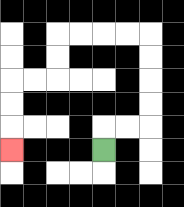{'start': '[4, 6]', 'end': '[0, 6]', 'path_directions': 'U,R,R,U,U,U,U,L,L,L,L,D,D,L,L,D,D,D', 'path_coordinates': '[[4, 6], [4, 5], [5, 5], [6, 5], [6, 4], [6, 3], [6, 2], [6, 1], [5, 1], [4, 1], [3, 1], [2, 1], [2, 2], [2, 3], [1, 3], [0, 3], [0, 4], [0, 5], [0, 6]]'}